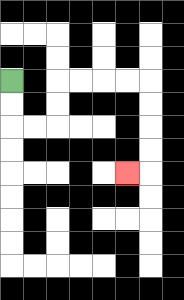{'start': '[0, 3]', 'end': '[5, 7]', 'path_directions': 'D,D,R,R,U,U,R,R,R,R,D,D,D,D,L', 'path_coordinates': '[[0, 3], [0, 4], [0, 5], [1, 5], [2, 5], [2, 4], [2, 3], [3, 3], [4, 3], [5, 3], [6, 3], [6, 4], [6, 5], [6, 6], [6, 7], [5, 7]]'}